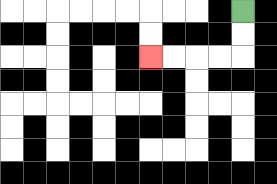{'start': '[10, 0]', 'end': '[6, 2]', 'path_directions': 'D,D,L,L,L,L', 'path_coordinates': '[[10, 0], [10, 1], [10, 2], [9, 2], [8, 2], [7, 2], [6, 2]]'}